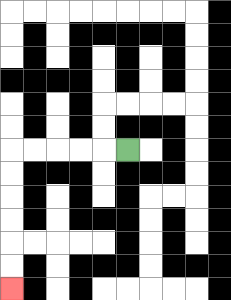{'start': '[5, 6]', 'end': '[0, 12]', 'path_directions': 'L,L,L,L,L,D,D,D,D,D,D', 'path_coordinates': '[[5, 6], [4, 6], [3, 6], [2, 6], [1, 6], [0, 6], [0, 7], [0, 8], [0, 9], [0, 10], [0, 11], [0, 12]]'}